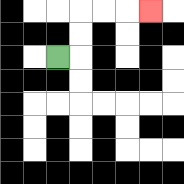{'start': '[2, 2]', 'end': '[6, 0]', 'path_directions': 'R,U,U,R,R,R', 'path_coordinates': '[[2, 2], [3, 2], [3, 1], [3, 0], [4, 0], [5, 0], [6, 0]]'}